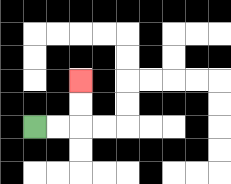{'start': '[1, 5]', 'end': '[3, 3]', 'path_directions': 'R,R,U,U', 'path_coordinates': '[[1, 5], [2, 5], [3, 5], [3, 4], [3, 3]]'}